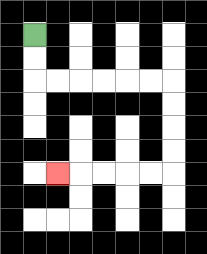{'start': '[1, 1]', 'end': '[2, 7]', 'path_directions': 'D,D,R,R,R,R,R,R,D,D,D,D,L,L,L,L,L', 'path_coordinates': '[[1, 1], [1, 2], [1, 3], [2, 3], [3, 3], [4, 3], [5, 3], [6, 3], [7, 3], [7, 4], [7, 5], [7, 6], [7, 7], [6, 7], [5, 7], [4, 7], [3, 7], [2, 7]]'}